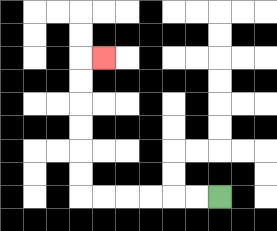{'start': '[9, 8]', 'end': '[4, 2]', 'path_directions': 'L,L,L,L,L,L,U,U,U,U,U,U,R', 'path_coordinates': '[[9, 8], [8, 8], [7, 8], [6, 8], [5, 8], [4, 8], [3, 8], [3, 7], [3, 6], [3, 5], [3, 4], [3, 3], [3, 2], [4, 2]]'}